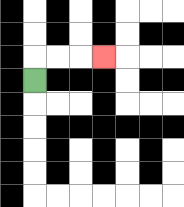{'start': '[1, 3]', 'end': '[4, 2]', 'path_directions': 'U,R,R,R', 'path_coordinates': '[[1, 3], [1, 2], [2, 2], [3, 2], [4, 2]]'}